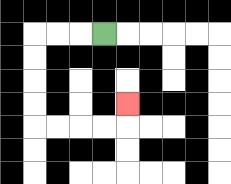{'start': '[4, 1]', 'end': '[5, 4]', 'path_directions': 'L,L,L,D,D,D,D,R,R,R,R,U', 'path_coordinates': '[[4, 1], [3, 1], [2, 1], [1, 1], [1, 2], [1, 3], [1, 4], [1, 5], [2, 5], [3, 5], [4, 5], [5, 5], [5, 4]]'}